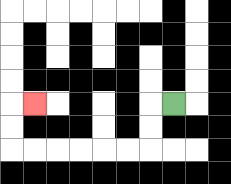{'start': '[7, 4]', 'end': '[1, 4]', 'path_directions': 'L,D,D,L,L,L,L,L,L,U,U,R', 'path_coordinates': '[[7, 4], [6, 4], [6, 5], [6, 6], [5, 6], [4, 6], [3, 6], [2, 6], [1, 6], [0, 6], [0, 5], [0, 4], [1, 4]]'}